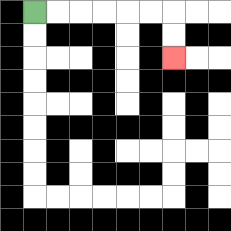{'start': '[1, 0]', 'end': '[7, 2]', 'path_directions': 'R,R,R,R,R,R,D,D', 'path_coordinates': '[[1, 0], [2, 0], [3, 0], [4, 0], [5, 0], [6, 0], [7, 0], [7, 1], [7, 2]]'}